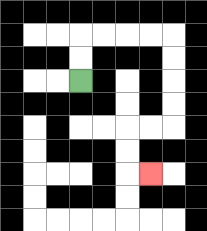{'start': '[3, 3]', 'end': '[6, 7]', 'path_directions': 'U,U,R,R,R,R,D,D,D,D,L,L,D,D,R', 'path_coordinates': '[[3, 3], [3, 2], [3, 1], [4, 1], [5, 1], [6, 1], [7, 1], [7, 2], [7, 3], [7, 4], [7, 5], [6, 5], [5, 5], [5, 6], [5, 7], [6, 7]]'}